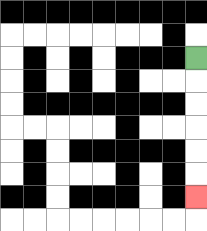{'start': '[8, 2]', 'end': '[8, 8]', 'path_directions': 'D,D,D,D,D,D', 'path_coordinates': '[[8, 2], [8, 3], [8, 4], [8, 5], [8, 6], [8, 7], [8, 8]]'}